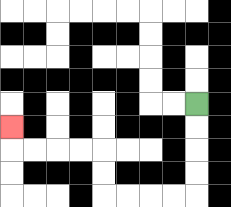{'start': '[8, 4]', 'end': '[0, 5]', 'path_directions': 'D,D,D,D,L,L,L,L,U,U,L,L,L,L,U', 'path_coordinates': '[[8, 4], [8, 5], [8, 6], [8, 7], [8, 8], [7, 8], [6, 8], [5, 8], [4, 8], [4, 7], [4, 6], [3, 6], [2, 6], [1, 6], [0, 6], [0, 5]]'}